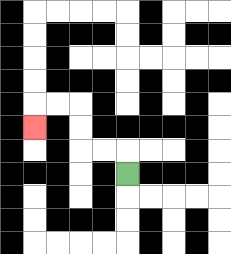{'start': '[5, 7]', 'end': '[1, 5]', 'path_directions': 'U,L,L,U,U,L,L,D', 'path_coordinates': '[[5, 7], [5, 6], [4, 6], [3, 6], [3, 5], [3, 4], [2, 4], [1, 4], [1, 5]]'}